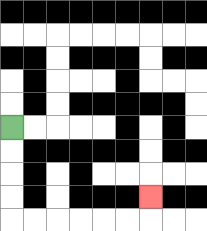{'start': '[0, 5]', 'end': '[6, 8]', 'path_directions': 'D,D,D,D,R,R,R,R,R,R,U', 'path_coordinates': '[[0, 5], [0, 6], [0, 7], [0, 8], [0, 9], [1, 9], [2, 9], [3, 9], [4, 9], [5, 9], [6, 9], [6, 8]]'}